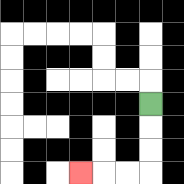{'start': '[6, 4]', 'end': '[3, 7]', 'path_directions': 'D,D,D,L,L,L', 'path_coordinates': '[[6, 4], [6, 5], [6, 6], [6, 7], [5, 7], [4, 7], [3, 7]]'}